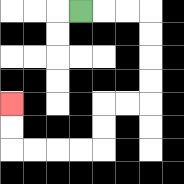{'start': '[3, 0]', 'end': '[0, 4]', 'path_directions': 'R,R,R,D,D,D,D,L,L,D,D,L,L,L,L,U,U', 'path_coordinates': '[[3, 0], [4, 0], [5, 0], [6, 0], [6, 1], [6, 2], [6, 3], [6, 4], [5, 4], [4, 4], [4, 5], [4, 6], [3, 6], [2, 6], [1, 6], [0, 6], [0, 5], [0, 4]]'}